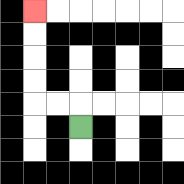{'start': '[3, 5]', 'end': '[1, 0]', 'path_directions': 'U,L,L,U,U,U,U', 'path_coordinates': '[[3, 5], [3, 4], [2, 4], [1, 4], [1, 3], [1, 2], [1, 1], [1, 0]]'}